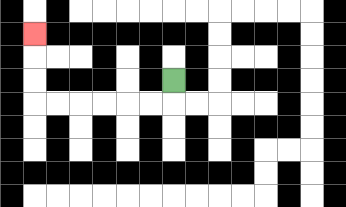{'start': '[7, 3]', 'end': '[1, 1]', 'path_directions': 'D,L,L,L,L,L,L,U,U,U', 'path_coordinates': '[[7, 3], [7, 4], [6, 4], [5, 4], [4, 4], [3, 4], [2, 4], [1, 4], [1, 3], [1, 2], [1, 1]]'}